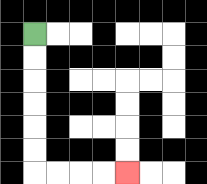{'start': '[1, 1]', 'end': '[5, 7]', 'path_directions': 'D,D,D,D,D,D,R,R,R,R', 'path_coordinates': '[[1, 1], [1, 2], [1, 3], [1, 4], [1, 5], [1, 6], [1, 7], [2, 7], [3, 7], [4, 7], [5, 7]]'}